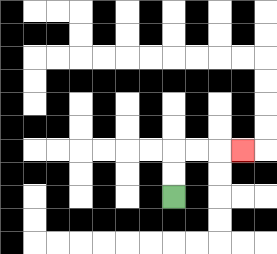{'start': '[7, 8]', 'end': '[10, 6]', 'path_directions': 'U,U,R,R,R', 'path_coordinates': '[[7, 8], [7, 7], [7, 6], [8, 6], [9, 6], [10, 6]]'}